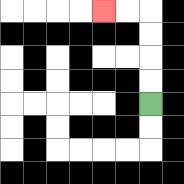{'start': '[6, 4]', 'end': '[4, 0]', 'path_directions': 'U,U,U,U,L,L', 'path_coordinates': '[[6, 4], [6, 3], [6, 2], [6, 1], [6, 0], [5, 0], [4, 0]]'}